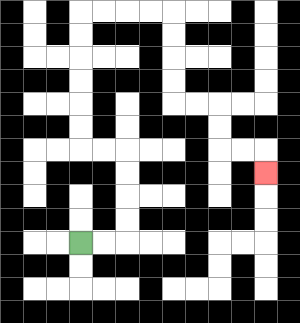{'start': '[3, 10]', 'end': '[11, 7]', 'path_directions': 'R,R,U,U,U,U,L,L,U,U,U,U,U,U,R,R,R,R,D,D,D,D,R,R,D,D,R,R,D', 'path_coordinates': '[[3, 10], [4, 10], [5, 10], [5, 9], [5, 8], [5, 7], [5, 6], [4, 6], [3, 6], [3, 5], [3, 4], [3, 3], [3, 2], [3, 1], [3, 0], [4, 0], [5, 0], [6, 0], [7, 0], [7, 1], [7, 2], [7, 3], [7, 4], [8, 4], [9, 4], [9, 5], [9, 6], [10, 6], [11, 6], [11, 7]]'}